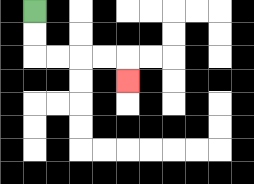{'start': '[1, 0]', 'end': '[5, 3]', 'path_directions': 'D,D,R,R,R,R,D', 'path_coordinates': '[[1, 0], [1, 1], [1, 2], [2, 2], [3, 2], [4, 2], [5, 2], [5, 3]]'}